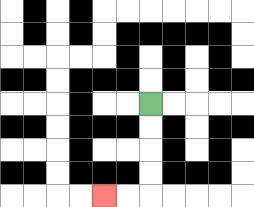{'start': '[6, 4]', 'end': '[4, 8]', 'path_directions': 'D,D,D,D,L,L', 'path_coordinates': '[[6, 4], [6, 5], [6, 6], [6, 7], [6, 8], [5, 8], [4, 8]]'}